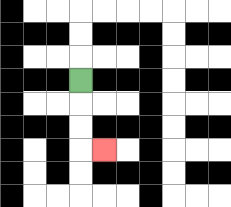{'start': '[3, 3]', 'end': '[4, 6]', 'path_directions': 'D,D,D,R', 'path_coordinates': '[[3, 3], [3, 4], [3, 5], [3, 6], [4, 6]]'}